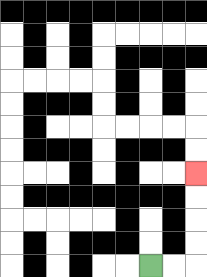{'start': '[6, 11]', 'end': '[8, 7]', 'path_directions': 'R,R,U,U,U,U', 'path_coordinates': '[[6, 11], [7, 11], [8, 11], [8, 10], [8, 9], [8, 8], [8, 7]]'}